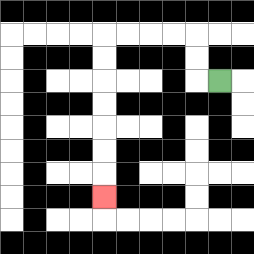{'start': '[9, 3]', 'end': '[4, 8]', 'path_directions': 'L,U,U,L,L,L,L,D,D,D,D,D,D,D', 'path_coordinates': '[[9, 3], [8, 3], [8, 2], [8, 1], [7, 1], [6, 1], [5, 1], [4, 1], [4, 2], [4, 3], [4, 4], [4, 5], [4, 6], [4, 7], [4, 8]]'}